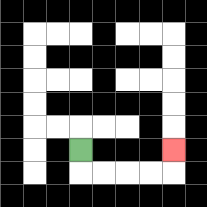{'start': '[3, 6]', 'end': '[7, 6]', 'path_directions': 'D,R,R,R,R,U', 'path_coordinates': '[[3, 6], [3, 7], [4, 7], [5, 7], [6, 7], [7, 7], [7, 6]]'}